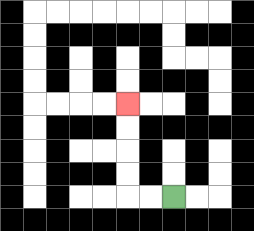{'start': '[7, 8]', 'end': '[5, 4]', 'path_directions': 'L,L,U,U,U,U', 'path_coordinates': '[[7, 8], [6, 8], [5, 8], [5, 7], [5, 6], [5, 5], [5, 4]]'}